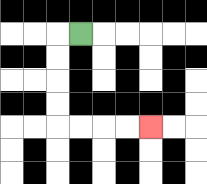{'start': '[3, 1]', 'end': '[6, 5]', 'path_directions': 'L,D,D,D,D,R,R,R,R', 'path_coordinates': '[[3, 1], [2, 1], [2, 2], [2, 3], [2, 4], [2, 5], [3, 5], [4, 5], [5, 5], [6, 5]]'}